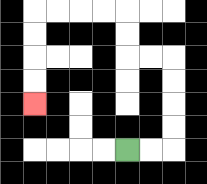{'start': '[5, 6]', 'end': '[1, 4]', 'path_directions': 'R,R,U,U,U,U,L,L,U,U,L,L,L,L,D,D,D,D', 'path_coordinates': '[[5, 6], [6, 6], [7, 6], [7, 5], [7, 4], [7, 3], [7, 2], [6, 2], [5, 2], [5, 1], [5, 0], [4, 0], [3, 0], [2, 0], [1, 0], [1, 1], [1, 2], [1, 3], [1, 4]]'}